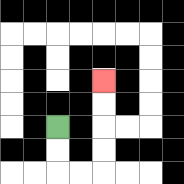{'start': '[2, 5]', 'end': '[4, 3]', 'path_directions': 'D,D,R,R,U,U,U,U', 'path_coordinates': '[[2, 5], [2, 6], [2, 7], [3, 7], [4, 7], [4, 6], [4, 5], [4, 4], [4, 3]]'}